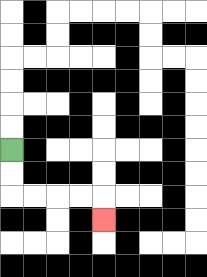{'start': '[0, 6]', 'end': '[4, 9]', 'path_directions': 'D,D,R,R,R,R,D', 'path_coordinates': '[[0, 6], [0, 7], [0, 8], [1, 8], [2, 8], [3, 8], [4, 8], [4, 9]]'}